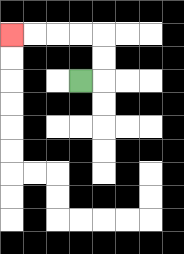{'start': '[3, 3]', 'end': '[0, 1]', 'path_directions': 'R,U,U,L,L,L,L', 'path_coordinates': '[[3, 3], [4, 3], [4, 2], [4, 1], [3, 1], [2, 1], [1, 1], [0, 1]]'}